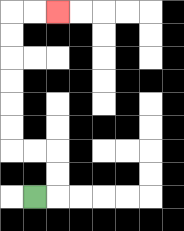{'start': '[1, 8]', 'end': '[2, 0]', 'path_directions': 'R,U,U,L,L,U,U,U,U,U,U,R,R', 'path_coordinates': '[[1, 8], [2, 8], [2, 7], [2, 6], [1, 6], [0, 6], [0, 5], [0, 4], [0, 3], [0, 2], [0, 1], [0, 0], [1, 0], [2, 0]]'}